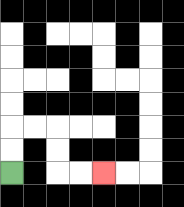{'start': '[0, 7]', 'end': '[4, 7]', 'path_directions': 'U,U,R,R,D,D,R,R', 'path_coordinates': '[[0, 7], [0, 6], [0, 5], [1, 5], [2, 5], [2, 6], [2, 7], [3, 7], [4, 7]]'}